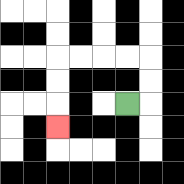{'start': '[5, 4]', 'end': '[2, 5]', 'path_directions': 'R,U,U,L,L,L,L,D,D,D', 'path_coordinates': '[[5, 4], [6, 4], [6, 3], [6, 2], [5, 2], [4, 2], [3, 2], [2, 2], [2, 3], [2, 4], [2, 5]]'}